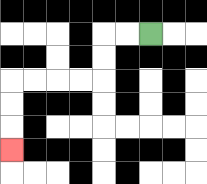{'start': '[6, 1]', 'end': '[0, 6]', 'path_directions': 'L,L,D,D,L,L,L,L,D,D,D', 'path_coordinates': '[[6, 1], [5, 1], [4, 1], [4, 2], [4, 3], [3, 3], [2, 3], [1, 3], [0, 3], [0, 4], [0, 5], [0, 6]]'}